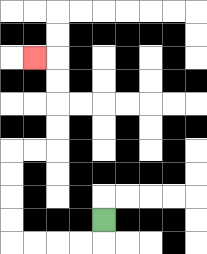{'start': '[4, 9]', 'end': '[1, 2]', 'path_directions': 'D,L,L,L,L,U,U,U,U,R,R,U,U,U,U,L', 'path_coordinates': '[[4, 9], [4, 10], [3, 10], [2, 10], [1, 10], [0, 10], [0, 9], [0, 8], [0, 7], [0, 6], [1, 6], [2, 6], [2, 5], [2, 4], [2, 3], [2, 2], [1, 2]]'}